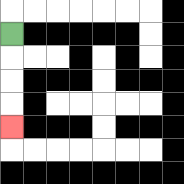{'start': '[0, 1]', 'end': '[0, 5]', 'path_directions': 'D,D,D,D', 'path_coordinates': '[[0, 1], [0, 2], [0, 3], [0, 4], [0, 5]]'}